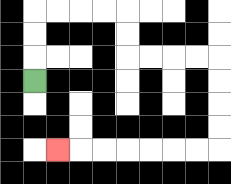{'start': '[1, 3]', 'end': '[2, 6]', 'path_directions': 'U,U,U,R,R,R,R,D,D,R,R,R,R,D,D,D,D,L,L,L,L,L,L,L', 'path_coordinates': '[[1, 3], [1, 2], [1, 1], [1, 0], [2, 0], [3, 0], [4, 0], [5, 0], [5, 1], [5, 2], [6, 2], [7, 2], [8, 2], [9, 2], [9, 3], [9, 4], [9, 5], [9, 6], [8, 6], [7, 6], [6, 6], [5, 6], [4, 6], [3, 6], [2, 6]]'}